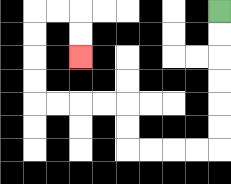{'start': '[9, 0]', 'end': '[3, 2]', 'path_directions': 'D,D,D,D,D,D,L,L,L,L,U,U,L,L,L,L,U,U,U,U,R,R,D,D', 'path_coordinates': '[[9, 0], [9, 1], [9, 2], [9, 3], [9, 4], [9, 5], [9, 6], [8, 6], [7, 6], [6, 6], [5, 6], [5, 5], [5, 4], [4, 4], [3, 4], [2, 4], [1, 4], [1, 3], [1, 2], [1, 1], [1, 0], [2, 0], [3, 0], [3, 1], [3, 2]]'}